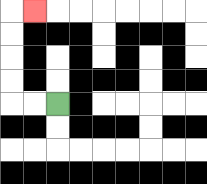{'start': '[2, 4]', 'end': '[1, 0]', 'path_directions': 'L,L,U,U,U,U,R', 'path_coordinates': '[[2, 4], [1, 4], [0, 4], [0, 3], [0, 2], [0, 1], [0, 0], [1, 0]]'}